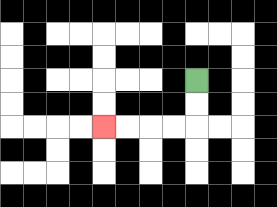{'start': '[8, 3]', 'end': '[4, 5]', 'path_directions': 'D,D,L,L,L,L', 'path_coordinates': '[[8, 3], [8, 4], [8, 5], [7, 5], [6, 5], [5, 5], [4, 5]]'}